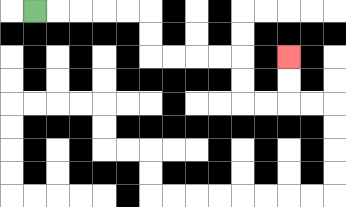{'start': '[1, 0]', 'end': '[12, 2]', 'path_directions': 'R,R,R,R,R,D,D,R,R,R,R,D,D,R,R,U,U', 'path_coordinates': '[[1, 0], [2, 0], [3, 0], [4, 0], [5, 0], [6, 0], [6, 1], [6, 2], [7, 2], [8, 2], [9, 2], [10, 2], [10, 3], [10, 4], [11, 4], [12, 4], [12, 3], [12, 2]]'}